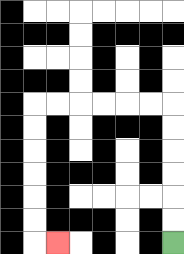{'start': '[7, 10]', 'end': '[2, 10]', 'path_directions': 'U,U,U,U,U,U,L,L,L,L,L,L,D,D,D,D,D,D,R', 'path_coordinates': '[[7, 10], [7, 9], [7, 8], [7, 7], [7, 6], [7, 5], [7, 4], [6, 4], [5, 4], [4, 4], [3, 4], [2, 4], [1, 4], [1, 5], [1, 6], [1, 7], [1, 8], [1, 9], [1, 10], [2, 10]]'}